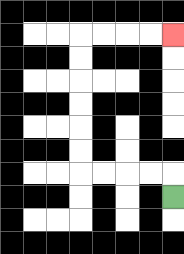{'start': '[7, 8]', 'end': '[7, 1]', 'path_directions': 'U,L,L,L,L,U,U,U,U,U,U,R,R,R,R', 'path_coordinates': '[[7, 8], [7, 7], [6, 7], [5, 7], [4, 7], [3, 7], [3, 6], [3, 5], [3, 4], [3, 3], [3, 2], [3, 1], [4, 1], [5, 1], [6, 1], [7, 1]]'}